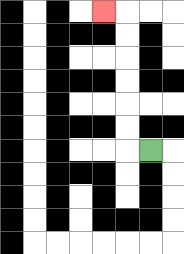{'start': '[6, 6]', 'end': '[4, 0]', 'path_directions': 'L,U,U,U,U,U,U,L', 'path_coordinates': '[[6, 6], [5, 6], [5, 5], [5, 4], [5, 3], [5, 2], [5, 1], [5, 0], [4, 0]]'}